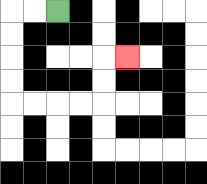{'start': '[2, 0]', 'end': '[5, 2]', 'path_directions': 'L,L,D,D,D,D,R,R,R,R,U,U,R', 'path_coordinates': '[[2, 0], [1, 0], [0, 0], [0, 1], [0, 2], [0, 3], [0, 4], [1, 4], [2, 4], [3, 4], [4, 4], [4, 3], [4, 2], [5, 2]]'}